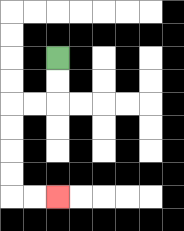{'start': '[2, 2]', 'end': '[2, 8]', 'path_directions': 'D,D,L,L,D,D,D,D,R,R', 'path_coordinates': '[[2, 2], [2, 3], [2, 4], [1, 4], [0, 4], [0, 5], [0, 6], [0, 7], [0, 8], [1, 8], [2, 8]]'}